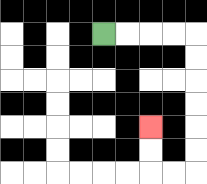{'start': '[4, 1]', 'end': '[6, 5]', 'path_directions': 'R,R,R,R,D,D,D,D,D,D,L,L,U,U', 'path_coordinates': '[[4, 1], [5, 1], [6, 1], [7, 1], [8, 1], [8, 2], [8, 3], [8, 4], [8, 5], [8, 6], [8, 7], [7, 7], [6, 7], [6, 6], [6, 5]]'}